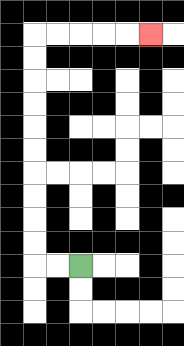{'start': '[3, 11]', 'end': '[6, 1]', 'path_directions': 'L,L,U,U,U,U,U,U,U,U,U,U,R,R,R,R,R', 'path_coordinates': '[[3, 11], [2, 11], [1, 11], [1, 10], [1, 9], [1, 8], [1, 7], [1, 6], [1, 5], [1, 4], [1, 3], [1, 2], [1, 1], [2, 1], [3, 1], [4, 1], [5, 1], [6, 1]]'}